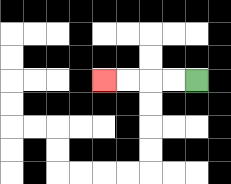{'start': '[8, 3]', 'end': '[4, 3]', 'path_directions': 'L,L,L,L', 'path_coordinates': '[[8, 3], [7, 3], [6, 3], [5, 3], [4, 3]]'}